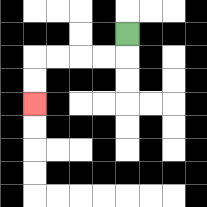{'start': '[5, 1]', 'end': '[1, 4]', 'path_directions': 'D,L,L,L,L,D,D', 'path_coordinates': '[[5, 1], [5, 2], [4, 2], [3, 2], [2, 2], [1, 2], [1, 3], [1, 4]]'}